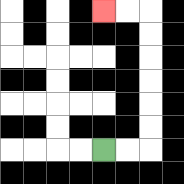{'start': '[4, 6]', 'end': '[4, 0]', 'path_directions': 'R,R,U,U,U,U,U,U,L,L', 'path_coordinates': '[[4, 6], [5, 6], [6, 6], [6, 5], [6, 4], [6, 3], [6, 2], [6, 1], [6, 0], [5, 0], [4, 0]]'}